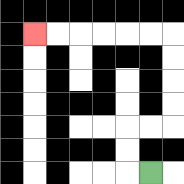{'start': '[6, 7]', 'end': '[1, 1]', 'path_directions': 'L,U,U,R,R,U,U,U,U,L,L,L,L,L,L', 'path_coordinates': '[[6, 7], [5, 7], [5, 6], [5, 5], [6, 5], [7, 5], [7, 4], [7, 3], [7, 2], [7, 1], [6, 1], [5, 1], [4, 1], [3, 1], [2, 1], [1, 1]]'}